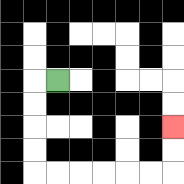{'start': '[2, 3]', 'end': '[7, 5]', 'path_directions': 'L,D,D,D,D,R,R,R,R,R,R,U,U', 'path_coordinates': '[[2, 3], [1, 3], [1, 4], [1, 5], [1, 6], [1, 7], [2, 7], [3, 7], [4, 7], [5, 7], [6, 7], [7, 7], [7, 6], [7, 5]]'}